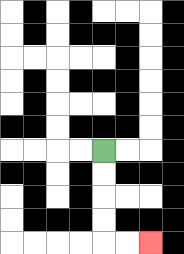{'start': '[4, 6]', 'end': '[6, 10]', 'path_directions': 'D,D,D,D,R,R', 'path_coordinates': '[[4, 6], [4, 7], [4, 8], [4, 9], [4, 10], [5, 10], [6, 10]]'}